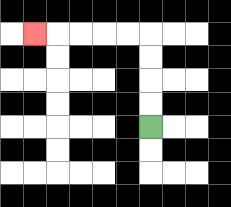{'start': '[6, 5]', 'end': '[1, 1]', 'path_directions': 'U,U,U,U,L,L,L,L,L', 'path_coordinates': '[[6, 5], [6, 4], [6, 3], [6, 2], [6, 1], [5, 1], [4, 1], [3, 1], [2, 1], [1, 1]]'}